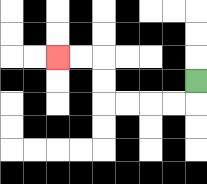{'start': '[8, 3]', 'end': '[2, 2]', 'path_directions': 'D,L,L,L,L,U,U,L,L', 'path_coordinates': '[[8, 3], [8, 4], [7, 4], [6, 4], [5, 4], [4, 4], [4, 3], [4, 2], [3, 2], [2, 2]]'}